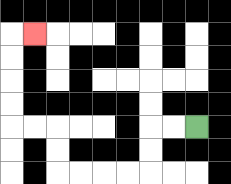{'start': '[8, 5]', 'end': '[1, 1]', 'path_directions': 'L,L,D,D,L,L,L,L,U,U,L,L,U,U,U,U,R', 'path_coordinates': '[[8, 5], [7, 5], [6, 5], [6, 6], [6, 7], [5, 7], [4, 7], [3, 7], [2, 7], [2, 6], [2, 5], [1, 5], [0, 5], [0, 4], [0, 3], [0, 2], [0, 1], [1, 1]]'}